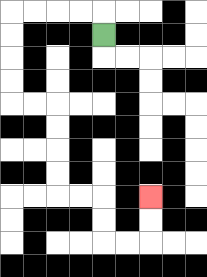{'start': '[4, 1]', 'end': '[6, 8]', 'path_directions': 'U,L,L,L,L,D,D,D,D,R,R,D,D,D,D,R,R,D,D,R,R,U,U', 'path_coordinates': '[[4, 1], [4, 0], [3, 0], [2, 0], [1, 0], [0, 0], [0, 1], [0, 2], [0, 3], [0, 4], [1, 4], [2, 4], [2, 5], [2, 6], [2, 7], [2, 8], [3, 8], [4, 8], [4, 9], [4, 10], [5, 10], [6, 10], [6, 9], [6, 8]]'}